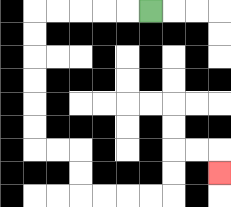{'start': '[6, 0]', 'end': '[9, 7]', 'path_directions': 'L,L,L,L,L,D,D,D,D,D,D,R,R,D,D,R,R,R,R,U,U,R,R,D', 'path_coordinates': '[[6, 0], [5, 0], [4, 0], [3, 0], [2, 0], [1, 0], [1, 1], [1, 2], [1, 3], [1, 4], [1, 5], [1, 6], [2, 6], [3, 6], [3, 7], [3, 8], [4, 8], [5, 8], [6, 8], [7, 8], [7, 7], [7, 6], [8, 6], [9, 6], [9, 7]]'}